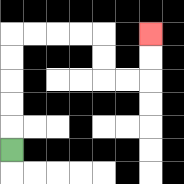{'start': '[0, 6]', 'end': '[6, 1]', 'path_directions': 'U,U,U,U,U,R,R,R,R,D,D,R,R,U,U', 'path_coordinates': '[[0, 6], [0, 5], [0, 4], [0, 3], [0, 2], [0, 1], [1, 1], [2, 1], [3, 1], [4, 1], [4, 2], [4, 3], [5, 3], [6, 3], [6, 2], [6, 1]]'}